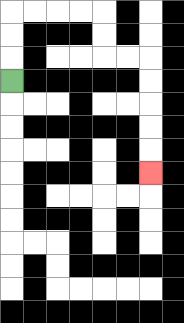{'start': '[0, 3]', 'end': '[6, 7]', 'path_directions': 'U,U,U,R,R,R,R,D,D,R,R,D,D,D,D,D', 'path_coordinates': '[[0, 3], [0, 2], [0, 1], [0, 0], [1, 0], [2, 0], [3, 0], [4, 0], [4, 1], [4, 2], [5, 2], [6, 2], [6, 3], [6, 4], [6, 5], [6, 6], [6, 7]]'}